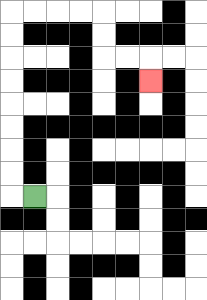{'start': '[1, 8]', 'end': '[6, 3]', 'path_directions': 'L,U,U,U,U,U,U,U,U,R,R,R,R,D,D,R,R,D', 'path_coordinates': '[[1, 8], [0, 8], [0, 7], [0, 6], [0, 5], [0, 4], [0, 3], [0, 2], [0, 1], [0, 0], [1, 0], [2, 0], [3, 0], [4, 0], [4, 1], [4, 2], [5, 2], [6, 2], [6, 3]]'}